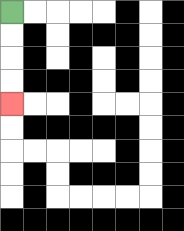{'start': '[0, 0]', 'end': '[0, 4]', 'path_directions': 'D,D,D,D', 'path_coordinates': '[[0, 0], [0, 1], [0, 2], [0, 3], [0, 4]]'}